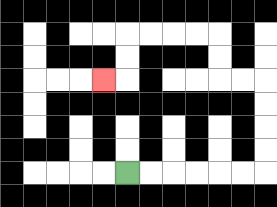{'start': '[5, 7]', 'end': '[4, 3]', 'path_directions': 'R,R,R,R,R,R,U,U,U,U,L,L,U,U,L,L,L,L,D,D,L', 'path_coordinates': '[[5, 7], [6, 7], [7, 7], [8, 7], [9, 7], [10, 7], [11, 7], [11, 6], [11, 5], [11, 4], [11, 3], [10, 3], [9, 3], [9, 2], [9, 1], [8, 1], [7, 1], [6, 1], [5, 1], [5, 2], [5, 3], [4, 3]]'}